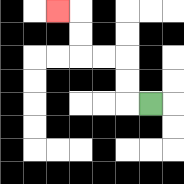{'start': '[6, 4]', 'end': '[2, 0]', 'path_directions': 'L,U,U,L,L,U,U,L', 'path_coordinates': '[[6, 4], [5, 4], [5, 3], [5, 2], [4, 2], [3, 2], [3, 1], [3, 0], [2, 0]]'}